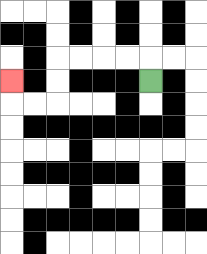{'start': '[6, 3]', 'end': '[0, 3]', 'path_directions': 'U,L,L,L,L,D,D,L,L,U', 'path_coordinates': '[[6, 3], [6, 2], [5, 2], [4, 2], [3, 2], [2, 2], [2, 3], [2, 4], [1, 4], [0, 4], [0, 3]]'}